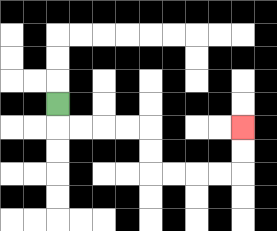{'start': '[2, 4]', 'end': '[10, 5]', 'path_directions': 'D,R,R,R,R,D,D,R,R,R,R,U,U', 'path_coordinates': '[[2, 4], [2, 5], [3, 5], [4, 5], [5, 5], [6, 5], [6, 6], [6, 7], [7, 7], [8, 7], [9, 7], [10, 7], [10, 6], [10, 5]]'}